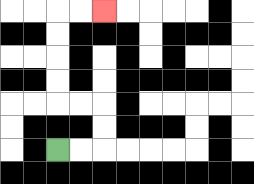{'start': '[2, 6]', 'end': '[4, 0]', 'path_directions': 'R,R,U,U,L,L,U,U,U,U,R,R', 'path_coordinates': '[[2, 6], [3, 6], [4, 6], [4, 5], [4, 4], [3, 4], [2, 4], [2, 3], [2, 2], [2, 1], [2, 0], [3, 0], [4, 0]]'}